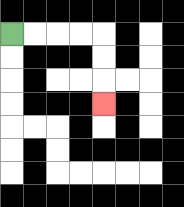{'start': '[0, 1]', 'end': '[4, 4]', 'path_directions': 'R,R,R,R,D,D,D', 'path_coordinates': '[[0, 1], [1, 1], [2, 1], [3, 1], [4, 1], [4, 2], [4, 3], [4, 4]]'}